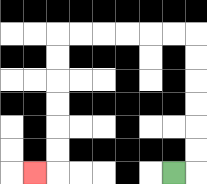{'start': '[7, 7]', 'end': '[1, 7]', 'path_directions': 'R,U,U,U,U,U,U,L,L,L,L,L,L,D,D,D,D,D,D,L', 'path_coordinates': '[[7, 7], [8, 7], [8, 6], [8, 5], [8, 4], [8, 3], [8, 2], [8, 1], [7, 1], [6, 1], [5, 1], [4, 1], [3, 1], [2, 1], [2, 2], [2, 3], [2, 4], [2, 5], [2, 6], [2, 7], [1, 7]]'}